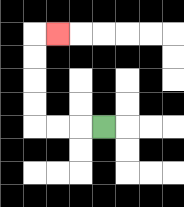{'start': '[4, 5]', 'end': '[2, 1]', 'path_directions': 'L,L,L,U,U,U,U,R', 'path_coordinates': '[[4, 5], [3, 5], [2, 5], [1, 5], [1, 4], [1, 3], [1, 2], [1, 1], [2, 1]]'}